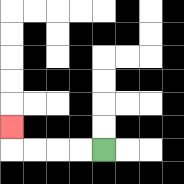{'start': '[4, 6]', 'end': '[0, 5]', 'path_directions': 'L,L,L,L,U', 'path_coordinates': '[[4, 6], [3, 6], [2, 6], [1, 6], [0, 6], [0, 5]]'}